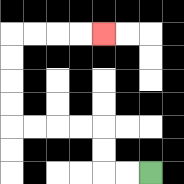{'start': '[6, 7]', 'end': '[4, 1]', 'path_directions': 'L,L,U,U,L,L,L,L,U,U,U,U,R,R,R,R', 'path_coordinates': '[[6, 7], [5, 7], [4, 7], [4, 6], [4, 5], [3, 5], [2, 5], [1, 5], [0, 5], [0, 4], [0, 3], [0, 2], [0, 1], [1, 1], [2, 1], [3, 1], [4, 1]]'}